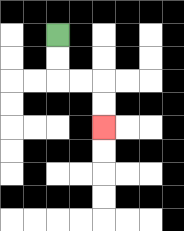{'start': '[2, 1]', 'end': '[4, 5]', 'path_directions': 'D,D,R,R,D,D', 'path_coordinates': '[[2, 1], [2, 2], [2, 3], [3, 3], [4, 3], [4, 4], [4, 5]]'}